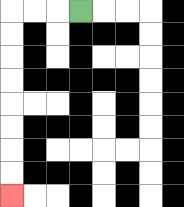{'start': '[3, 0]', 'end': '[0, 8]', 'path_directions': 'L,L,L,D,D,D,D,D,D,D,D', 'path_coordinates': '[[3, 0], [2, 0], [1, 0], [0, 0], [0, 1], [0, 2], [0, 3], [0, 4], [0, 5], [0, 6], [0, 7], [0, 8]]'}